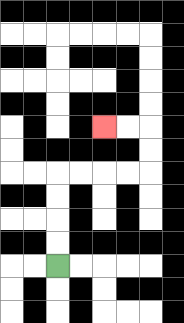{'start': '[2, 11]', 'end': '[4, 5]', 'path_directions': 'U,U,U,U,R,R,R,R,U,U,L,L', 'path_coordinates': '[[2, 11], [2, 10], [2, 9], [2, 8], [2, 7], [3, 7], [4, 7], [5, 7], [6, 7], [6, 6], [6, 5], [5, 5], [4, 5]]'}